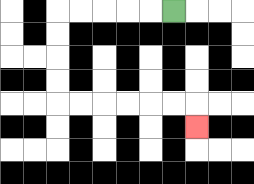{'start': '[7, 0]', 'end': '[8, 5]', 'path_directions': 'L,L,L,L,L,D,D,D,D,R,R,R,R,R,R,D', 'path_coordinates': '[[7, 0], [6, 0], [5, 0], [4, 0], [3, 0], [2, 0], [2, 1], [2, 2], [2, 3], [2, 4], [3, 4], [4, 4], [5, 4], [6, 4], [7, 4], [8, 4], [8, 5]]'}